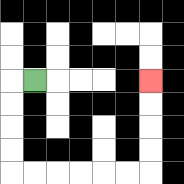{'start': '[1, 3]', 'end': '[6, 3]', 'path_directions': 'L,D,D,D,D,R,R,R,R,R,R,U,U,U,U', 'path_coordinates': '[[1, 3], [0, 3], [0, 4], [0, 5], [0, 6], [0, 7], [1, 7], [2, 7], [3, 7], [4, 7], [5, 7], [6, 7], [6, 6], [6, 5], [6, 4], [6, 3]]'}